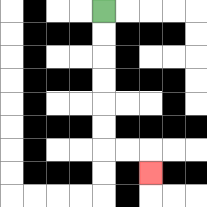{'start': '[4, 0]', 'end': '[6, 7]', 'path_directions': 'D,D,D,D,D,D,R,R,D', 'path_coordinates': '[[4, 0], [4, 1], [4, 2], [4, 3], [4, 4], [4, 5], [4, 6], [5, 6], [6, 6], [6, 7]]'}